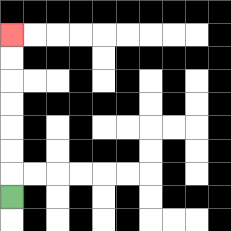{'start': '[0, 8]', 'end': '[0, 1]', 'path_directions': 'U,U,U,U,U,U,U', 'path_coordinates': '[[0, 8], [0, 7], [0, 6], [0, 5], [0, 4], [0, 3], [0, 2], [0, 1]]'}